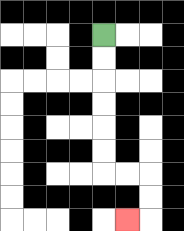{'start': '[4, 1]', 'end': '[5, 9]', 'path_directions': 'D,D,D,D,D,D,R,R,D,D,L', 'path_coordinates': '[[4, 1], [4, 2], [4, 3], [4, 4], [4, 5], [4, 6], [4, 7], [5, 7], [6, 7], [6, 8], [6, 9], [5, 9]]'}